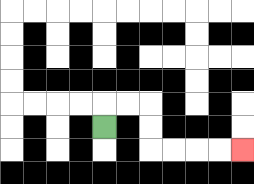{'start': '[4, 5]', 'end': '[10, 6]', 'path_directions': 'U,R,R,D,D,R,R,R,R', 'path_coordinates': '[[4, 5], [4, 4], [5, 4], [6, 4], [6, 5], [6, 6], [7, 6], [8, 6], [9, 6], [10, 6]]'}